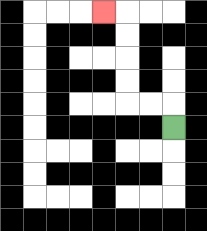{'start': '[7, 5]', 'end': '[4, 0]', 'path_directions': 'U,L,L,U,U,U,U,L', 'path_coordinates': '[[7, 5], [7, 4], [6, 4], [5, 4], [5, 3], [5, 2], [5, 1], [5, 0], [4, 0]]'}